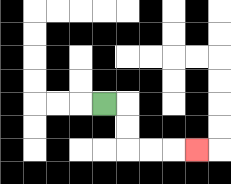{'start': '[4, 4]', 'end': '[8, 6]', 'path_directions': 'R,D,D,R,R,R', 'path_coordinates': '[[4, 4], [5, 4], [5, 5], [5, 6], [6, 6], [7, 6], [8, 6]]'}